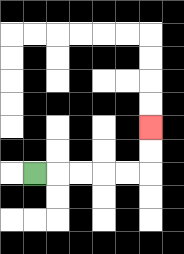{'start': '[1, 7]', 'end': '[6, 5]', 'path_directions': 'R,R,R,R,R,U,U', 'path_coordinates': '[[1, 7], [2, 7], [3, 7], [4, 7], [5, 7], [6, 7], [6, 6], [6, 5]]'}